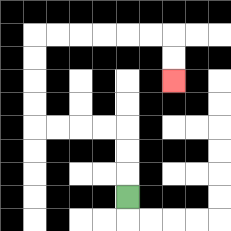{'start': '[5, 8]', 'end': '[7, 3]', 'path_directions': 'U,U,U,L,L,L,L,U,U,U,U,R,R,R,R,R,R,D,D', 'path_coordinates': '[[5, 8], [5, 7], [5, 6], [5, 5], [4, 5], [3, 5], [2, 5], [1, 5], [1, 4], [1, 3], [1, 2], [1, 1], [2, 1], [3, 1], [4, 1], [5, 1], [6, 1], [7, 1], [7, 2], [7, 3]]'}